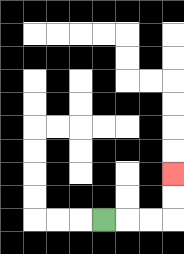{'start': '[4, 9]', 'end': '[7, 7]', 'path_directions': 'R,R,R,U,U', 'path_coordinates': '[[4, 9], [5, 9], [6, 9], [7, 9], [7, 8], [7, 7]]'}